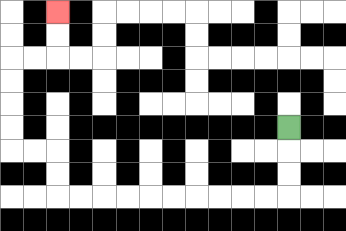{'start': '[12, 5]', 'end': '[2, 0]', 'path_directions': 'D,D,D,L,L,L,L,L,L,L,L,L,L,U,U,L,L,U,U,U,U,R,R,U,U', 'path_coordinates': '[[12, 5], [12, 6], [12, 7], [12, 8], [11, 8], [10, 8], [9, 8], [8, 8], [7, 8], [6, 8], [5, 8], [4, 8], [3, 8], [2, 8], [2, 7], [2, 6], [1, 6], [0, 6], [0, 5], [0, 4], [0, 3], [0, 2], [1, 2], [2, 2], [2, 1], [2, 0]]'}